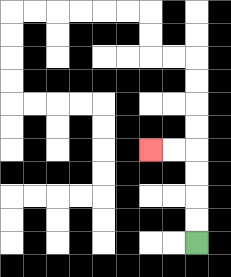{'start': '[8, 10]', 'end': '[6, 6]', 'path_directions': 'U,U,U,U,L,L', 'path_coordinates': '[[8, 10], [8, 9], [8, 8], [8, 7], [8, 6], [7, 6], [6, 6]]'}